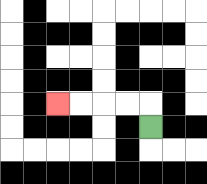{'start': '[6, 5]', 'end': '[2, 4]', 'path_directions': 'U,L,L,L,L', 'path_coordinates': '[[6, 5], [6, 4], [5, 4], [4, 4], [3, 4], [2, 4]]'}